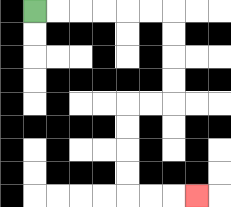{'start': '[1, 0]', 'end': '[8, 8]', 'path_directions': 'R,R,R,R,R,R,D,D,D,D,L,L,D,D,D,D,R,R,R', 'path_coordinates': '[[1, 0], [2, 0], [3, 0], [4, 0], [5, 0], [6, 0], [7, 0], [7, 1], [7, 2], [7, 3], [7, 4], [6, 4], [5, 4], [5, 5], [5, 6], [5, 7], [5, 8], [6, 8], [7, 8], [8, 8]]'}